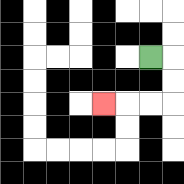{'start': '[6, 2]', 'end': '[4, 4]', 'path_directions': 'R,D,D,L,L,L', 'path_coordinates': '[[6, 2], [7, 2], [7, 3], [7, 4], [6, 4], [5, 4], [4, 4]]'}